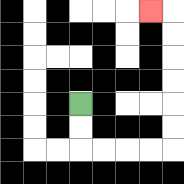{'start': '[3, 4]', 'end': '[6, 0]', 'path_directions': 'D,D,R,R,R,R,U,U,U,U,U,U,L', 'path_coordinates': '[[3, 4], [3, 5], [3, 6], [4, 6], [5, 6], [6, 6], [7, 6], [7, 5], [7, 4], [7, 3], [7, 2], [7, 1], [7, 0], [6, 0]]'}